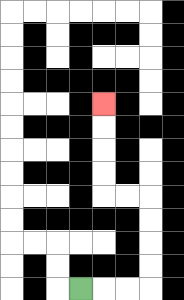{'start': '[3, 12]', 'end': '[4, 4]', 'path_directions': 'R,R,R,U,U,U,U,L,L,U,U,U,U', 'path_coordinates': '[[3, 12], [4, 12], [5, 12], [6, 12], [6, 11], [6, 10], [6, 9], [6, 8], [5, 8], [4, 8], [4, 7], [4, 6], [4, 5], [4, 4]]'}